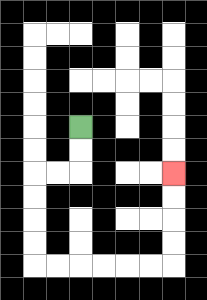{'start': '[3, 5]', 'end': '[7, 7]', 'path_directions': 'D,D,L,L,D,D,D,D,R,R,R,R,R,R,U,U,U,U', 'path_coordinates': '[[3, 5], [3, 6], [3, 7], [2, 7], [1, 7], [1, 8], [1, 9], [1, 10], [1, 11], [2, 11], [3, 11], [4, 11], [5, 11], [6, 11], [7, 11], [7, 10], [7, 9], [7, 8], [7, 7]]'}